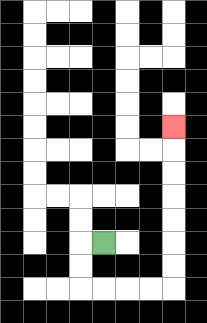{'start': '[4, 10]', 'end': '[7, 5]', 'path_directions': 'L,D,D,R,R,R,R,U,U,U,U,U,U,U', 'path_coordinates': '[[4, 10], [3, 10], [3, 11], [3, 12], [4, 12], [5, 12], [6, 12], [7, 12], [7, 11], [7, 10], [7, 9], [7, 8], [7, 7], [7, 6], [7, 5]]'}